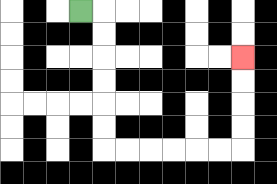{'start': '[3, 0]', 'end': '[10, 2]', 'path_directions': 'R,D,D,D,D,D,D,R,R,R,R,R,R,U,U,U,U', 'path_coordinates': '[[3, 0], [4, 0], [4, 1], [4, 2], [4, 3], [4, 4], [4, 5], [4, 6], [5, 6], [6, 6], [7, 6], [8, 6], [9, 6], [10, 6], [10, 5], [10, 4], [10, 3], [10, 2]]'}